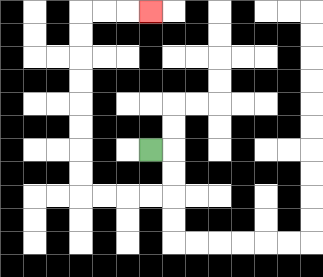{'start': '[6, 6]', 'end': '[6, 0]', 'path_directions': 'R,D,D,L,L,L,L,U,U,U,U,U,U,U,U,R,R,R', 'path_coordinates': '[[6, 6], [7, 6], [7, 7], [7, 8], [6, 8], [5, 8], [4, 8], [3, 8], [3, 7], [3, 6], [3, 5], [3, 4], [3, 3], [3, 2], [3, 1], [3, 0], [4, 0], [5, 0], [6, 0]]'}